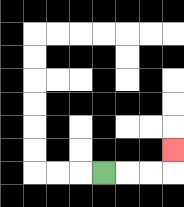{'start': '[4, 7]', 'end': '[7, 6]', 'path_directions': 'R,R,R,U', 'path_coordinates': '[[4, 7], [5, 7], [6, 7], [7, 7], [7, 6]]'}